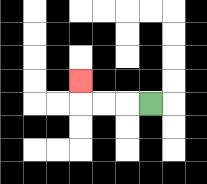{'start': '[6, 4]', 'end': '[3, 3]', 'path_directions': 'L,L,L,U', 'path_coordinates': '[[6, 4], [5, 4], [4, 4], [3, 4], [3, 3]]'}